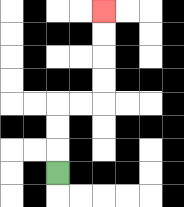{'start': '[2, 7]', 'end': '[4, 0]', 'path_directions': 'U,U,U,R,R,U,U,U,U', 'path_coordinates': '[[2, 7], [2, 6], [2, 5], [2, 4], [3, 4], [4, 4], [4, 3], [4, 2], [4, 1], [4, 0]]'}